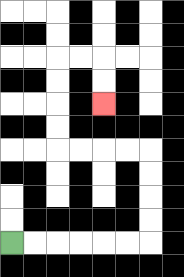{'start': '[0, 10]', 'end': '[4, 4]', 'path_directions': 'R,R,R,R,R,R,U,U,U,U,L,L,L,L,U,U,U,U,R,R,D,D', 'path_coordinates': '[[0, 10], [1, 10], [2, 10], [3, 10], [4, 10], [5, 10], [6, 10], [6, 9], [6, 8], [6, 7], [6, 6], [5, 6], [4, 6], [3, 6], [2, 6], [2, 5], [2, 4], [2, 3], [2, 2], [3, 2], [4, 2], [4, 3], [4, 4]]'}